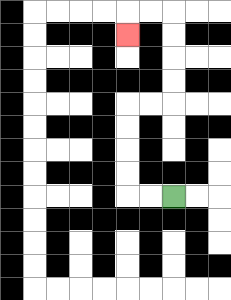{'start': '[7, 8]', 'end': '[5, 1]', 'path_directions': 'L,L,U,U,U,U,R,R,U,U,U,U,L,L,D', 'path_coordinates': '[[7, 8], [6, 8], [5, 8], [5, 7], [5, 6], [5, 5], [5, 4], [6, 4], [7, 4], [7, 3], [7, 2], [7, 1], [7, 0], [6, 0], [5, 0], [5, 1]]'}